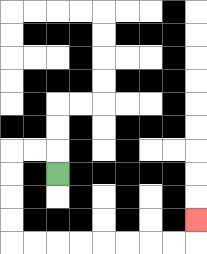{'start': '[2, 7]', 'end': '[8, 9]', 'path_directions': 'U,L,L,D,D,D,D,R,R,R,R,R,R,R,R,U', 'path_coordinates': '[[2, 7], [2, 6], [1, 6], [0, 6], [0, 7], [0, 8], [0, 9], [0, 10], [1, 10], [2, 10], [3, 10], [4, 10], [5, 10], [6, 10], [7, 10], [8, 10], [8, 9]]'}